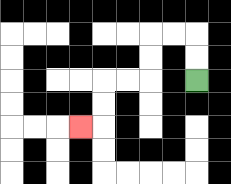{'start': '[8, 3]', 'end': '[3, 5]', 'path_directions': 'U,U,L,L,D,D,L,L,D,D,L', 'path_coordinates': '[[8, 3], [8, 2], [8, 1], [7, 1], [6, 1], [6, 2], [6, 3], [5, 3], [4, 3], [4, 4], [4, 5], [3, 5]]'}